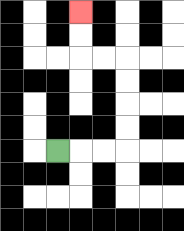{'start': '[2, 6]', 'end': '[3, 0]', 'path_directions': 'R,R,R,U,U,U,U,L,L,U,U', 'path_coordinates': '[[2, 6], [3, 6], [4, 6], [5, 6], [5, 5], [5, 4], [5, 3], [5, 2], [4, 2], [3, 2], [3, 1], [3, 0]]'}